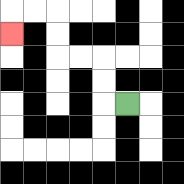{'start': '[5, 4]', 'end': '[0, 1]', 'path_directions': 'L,U,U,L,L,U,U,L,L,D', 'path_coordinates': '[[5, 4], [4, 4], [4, 3], [4, 2], [3, 2], [2, 2], [2, 1], [2, 0], [1, 0], [0, 0], [0, 1]]'}